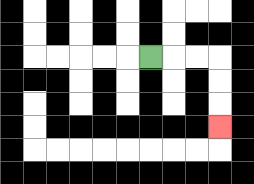{'start': '[6, 2]', 'end': '[9, 5]', 'path_directions': 'R,R,R,D,D,D', 'path_coordinates': '[[6, 2], [7, 2], [8, 2], [9, 2], [9, 3], [9, 4], [9, 5]]'}